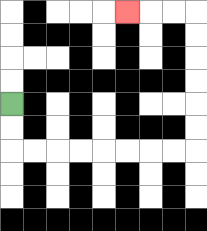{'start': '[0, 4]', 'end': '[5, 0]', 'path_directions': 'D,D,R,R,R,R,R,R,R,R,U,U,U,U,U,U,L,L,L', 'path_coordinates': '[[0, 4], [0, 5], [0, 6], [1, 6], [2, 6], [3, 6], [4, 6], [5, 6], [6, 6], [7, 6], [8, 6], [8, 5], [8, 4], [8, 3], [8, 2], [8, 1], [8, 0], [7, 0], [6, 0], [5, 0]]'}